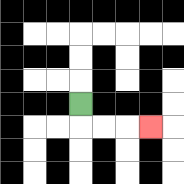{'start': '[3, 4]', 'end': '[6, 5]', 'path_directions': 'D,R,R,R', 'path_coordinates': '[[3, 4], [3, 5], [4, 5], [5, 5], [6, 5]]'}